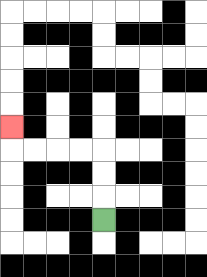{'start': '[4, 9]', 'end': '[0, 5]', 'path_directions': 'U,U,U,L,L,L,L,U', 'path_coordinates': '[[4, 9], [4, 8], [4, 7], [4, 6], [3, 6], [2, 6], [1, 6], [0, 6], [0, 5]]'}